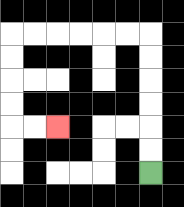{'start': '[6, 7]', 'end': '[2, 5]', 'path_directions': 'U,U,U,U,U,U,L,L,L,L,L,L,D,D,D,D,R,R', 'path_coordinates': '[[6, 7], [6, 6], [6, 5], [6, 4], [6, 3], [6, 2], [6, 1], [5, 1], [4, 1], [3, 1], [2, 1], [1, 1], [0, 1], [0, 2], [0, 3], [0, 4], [0, 5], [1, 5], [2, 5]]'}